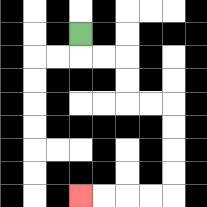{'start': '[3, 1]', 'end': '[3, 8]', 'path_directions': 'D,R,R,D,D,R,R,D,D,D,D,L,L,L,L', 'path_coordinates': '[[3, 1], [3, 2], [4, 2], [5, 2], [5, 3], [5, 4], [6, 4], [7, 4], [7, 5], [7, 6], [7, 7], [7, 8], [6, 8], [5, 8], [4, 8], [3, 8]]'}